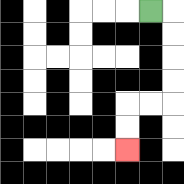{'start': '[6, 0]', 'end': '[5, 6]', 'path_directions': 'R,D,D,D,D,L,L,D,D', 'path_coordinates': '[[6, 0], [7, 0], [7, 1], [7, 2], [7, 3], [7, 4], [6, 4], [5, 4], [5, 5], [5, 6]]'}